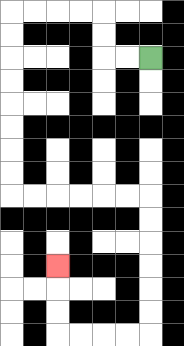{'start': '[6, 2]', 'end': '[2, 11]', 'path_directions': 'L,L,U,U,L,L,L,L,D,D,D,D,D,D,D,D,R,R,R,R,R,R,D,D,D,D,D,D,L,L,L,L,U,U,U', 'path_coordinates': '[[6, 2], [5, 2], [4, 2], [4, 1], [4, 0], [3, 0], [2, 0], [1, 0], [0, 0], [0, 1], [0, 2], [0, 3], [0, 4], [0, 5], [0, 6], [0, 7], [0, 8], [1, 8], [2, 8], [3, 8], [4, 8], [5, 8], [6, 8], [6, 9], [6, 10], [6, 11], [6, 12], [6, 13], [6, 14], [5, 14], [4, 14], [3, 14], [2, 14], [2, 13], [2, 12], [2, 11]]'}